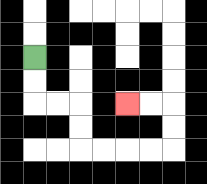{'start': '[1, 2]', 'end': '[5, 4]', 'path_directions': 'D,D,R,R,D,D,R,R,R,R,U,U,L,L', 'path_coordinates': '[[1, 2], [1, 3], [1, 4], [2, 4], [3, 4], [3, 5], [3, 6], [4, 6], [5, 6], [6, 6], [7, 6], [7, 5], [7, 4], [6, 4], [5, 4]]'}